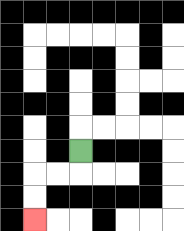{'start': '[3, 6]', 'end': '[1, 9]', 'path_directions': 'D,L,L,D,D', 'path_coordinates': '[[3, 6], [3, 7], [2, 7], [1, 7], [1, 8], [1, 9]]'}